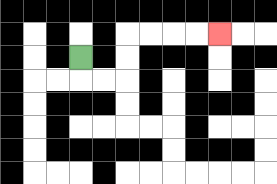{'start': '[3, 2]', 'end': '[9, 1]', 'path_directions': 'D,R,R,U,U,R,R,R,R', 'path_coordinates': '[[3, 2], [3, 3], [4, 3], [5, 3], [5, 2], [5, 1], [6, 1], [7, 1], [8, 1], [9, 1]]'}